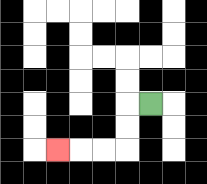{'start': '[6, 4]', 'end': '[2, 6]', 'path_directions': 'L,D,D,L,L,L', 'path_coordinates': '[[6, 4], [5, 4], [5, 5], [5, 6], [4, 6], [3, 6], [2, 6]]'}